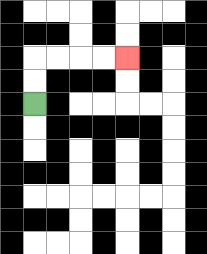{'start': '[1, 4]', 'end': '[5, 2]', 'path_directions': 'U,U,R,R,R,R', 'path_coordinates': '[[1, 4], [1, 3], [1, 2], [2, 2], [3, 2], [4, 2], [5, 2]]'}